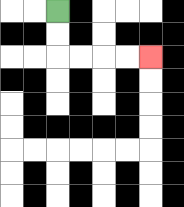{'start': '[2, 0]', 'end': '[6, 2]', 'path_directions': 'D,D,R,R,R,R', 'path_coordinates': '[[2, 0], [2, 1], [2, 2], [3, 2], [4, 2], [5, 2], [6, 2]]'}